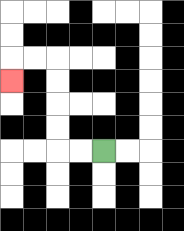{'start': '[4, 6]', 'end': '[0, 3]', 'path_directions': 'L,L,U,U,U,U,L,L,D', 'path_coordinates': '[[4, 6], [3, 6], [2, 6], [2, 5], [2, 4], [2, 3], [2, 2], [1, 2], [0, 2], [0, 3]]'}